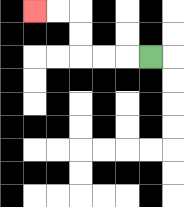{'start': '[6, 2]', 'end': '[1, 0]', 'path_directions': 'L,L,L,U,U,L,L', 'path_coordinates': '[[6, 2], [5, 2], [4, 2], [3, 2], [3, 1], [3, 0], [2, 0], [1, 0]]'}